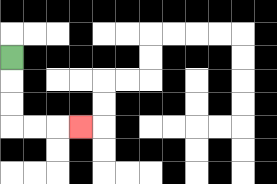{'start': '[0, 2]', 'end': '[3, 5]', 'path_directions': 'D,D,D,R,R,R', 'path_coordinates': '[[0, 2], [0, 3], [0, 4], [0, 5], [1, 5], [2, 5], [3, 5]]'}